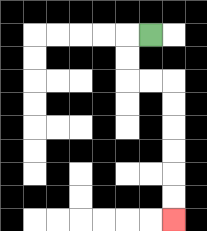{'start': '[6, 1]', 'end': '[7, 9]', 'path_directions': 'L,D,D,R,R,D,D,D,D,D,D', 'path_coordinates': '[[6, 1], [5, 1], [5, 2], [5, 3], [6, 3], [7, 3], [7, 4], [7, 5], [7, 6], [7, 7], [7, 8], [7, 9]]'}